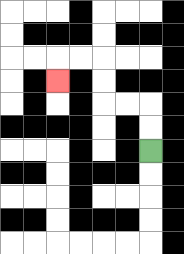{'start': '[6, 6]', 'end': '[2, 3]', 'path_directions': 'U,U,L,L,U,U,L,L,D', 'path_coordinates': '[[6, 6], [6, 5], [6, 4], [5, 4], [4, 4], [4, 3], [4, 2], [3, 2], [2, 2], [2, 3]]'}